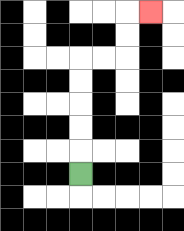{'start': '[3, 7]', 'end': '[6, 0]', 'path_directions': 'U,U,U,U,U,R,R,U,U,R', 'path_coordinates': '[[3, 7], [3, 6], [3, 5], [3, 4], [3, 3], [3, 2], [4, 2], [5, 2], [5, 1], [5, 0], [6, 0]]'}